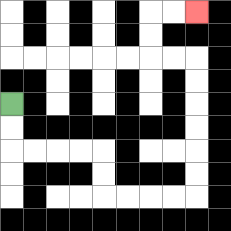{'start': '[0, 4]', 'end': '[8, 0]', 'path_directions': 'D,D,R,R,R,R,D,D,R,R,R,R,U,U,U,U,U,U,L,L,U,U,R,R', 'path_coordinates': '[[0, 4], [0, 5], [0, 6], [1, 6], [2, 6], [3, 6], [4, 6], [4, 7], [4, 8], [5, 8], [6, 8], [7, 8], [8, 8], [8, 7], [8, 6], [8, 5], [8, 4], [8, 3], [8, 2], [7, 2], [6, 2], [6, 1], [6, 0], [7, 0], [8, 0]]'}